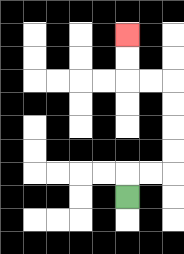{'start': '[5, 8]', 'end': '[5, 1]', 'path_directions': 'U,R,R,U,U,U,U,L,L,U,U', 'path_coordinates': '[[5, 8], [5, 7], [6, 7], [7, 7], [7, 6], [7, 5], [7, 4], [7, 3], [6, 3], [5, 3], [5, 2], [5, 1]]'}